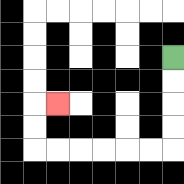{'start': '[7, 2]', 'end': '[2, 4]', 'path_directions': 'D,D,D,D,L,L,L,L,L,L,U,U,R', 'path_coordinates': '[[7, 2], [7, 3], [7, 4], [7, 5], [7, 6], [6, 6], [5, 6], [4, 6], [3, 6], [2, 6], [1, 6], [1, 5], [1, 4], [2, 4]]'}